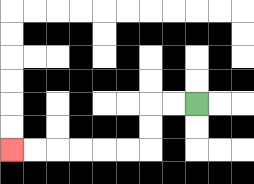{'start': '[8, 4]', 'end': '[0, 6]', 'path_directions': 'L,L,D,D,L,L,L,L,L,L', 'path_coordinates': '[[8, 4], [7, 4], [6, 4], [6, 5], [6, 6], [5, 6], [4, 6], [3, 6], [2, 6], [1, 6], [0, 6]]'}